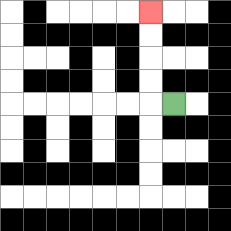{'start': '[7, 4]', 'end': '[6, 0]', 'path_directions': 'L,U,U,U,U', 'path_coordinates': '[[7, 4], [6, 4], [6, 3], [6, 2], [6, 1], [6, 0]]'}